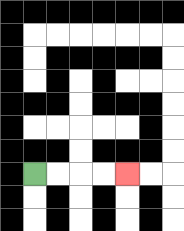{'start': '[1, 7]', 'end': '[5, 7]', 'path_directions': 'R,R,R,R', 'path_coordinates': '[[1, 7], [2, 7], [3, 7], [4, 7], [5, 7]]'}